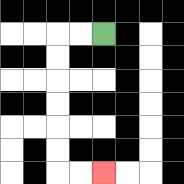{'start': '[4, 1]', 'end': '[4, 7]', 'path_directions': 'L,L,D,D,D,D,D,D,R,R', 'path_coordinates': '[[4, 1], [3, 1], [2, 1], [2, 2], [2, 3], [2, 4], [2, 5], [2, 6], [2, 7], [3, 7], [4, 7]]'}